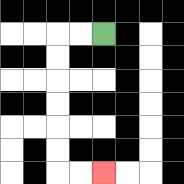{'start': '[4, 1]', 'end': '[4, 7]', 'path_directions': 'L,L,D,D,D,D,D,D,R,R', 'path_coordinates': '[[4, 1], [3, 1], [2, 1], [2, 2], [2, 3], [2, 4], [2, 5], [2, 6], [2, 7], [3, 7], [4, 7]]'}